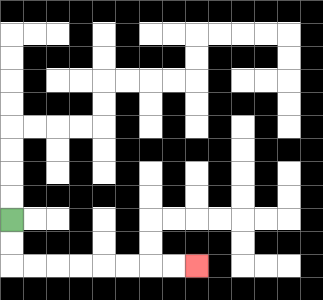{'start': '[0, 9]', 'end': '[8, 11]', 'path_directions': 'D,D,R,R,R,R,R,R,R,R', 'path_coordinates': '[[0, 9], [0, 10], [0, 11], [1, 11], [2, 11], [3, 11], [4, 11], [5, 11], [6, 11], [7, 11], [8, 11]]'}